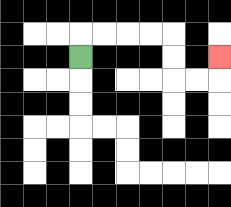{'start': '[3, 2]', 'end': '[9, 2]', 'path_directions': 'U,R,R,R,R,D,D,R,R,U', 'path_coordinates': '[[3, 2], [3, 1], [4, 1], [5, 1], [6, 1], [7, 1], [7, 2], [7, 3], [8, 3], [9, 3], [9, 2]]'}